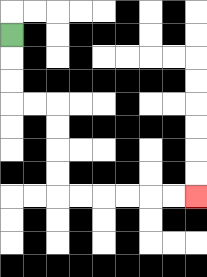{'start': '[0, 1]', 'end': '[8, 8]', 'path_directions': 'D,D,D,R,R,D,D,D,D,R,R,R,R,R,R', 'path_coordinates': '[[0, 1], [0, 2], [0, 3], [0, 4], [1, 4], [2, 4], [2, 5], [2, 6], [2, 7], [2, 8], [3, 8], [4, 8], [5, 8], [6, 8], [7, 8], [8, 8]]'}